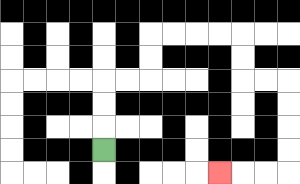{'start': '[4, 6]', 'end': '[9, 7]', 'path_directions': 'U,U,U,R,R,U,U,R,R,R,R,D,D,R,R,D,D,D,D,L,L,L', 'path_coordinates': '[[4, 6], [4, 5], [4, 4], [4, 3], [5, 3], [6, 3], [6, 2], [6, 1], [7, 1], [8, 1], [9, 1], [10, 1], [10, 2], [10, 3], [11, 3], [12, 3], [12, 4], [12, 5], [12, 6], [12, 7], [11, 7], [10, 7], [9, 7]]'}